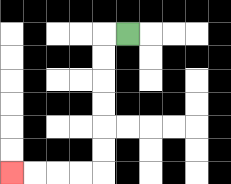{'start': '[5, 1]', 'end': '[0, 7]', 'path_directions': 'L,D,D,D,D,D,D,L,L,L,L', 'path_coordinates': '[[5, 1], [4, 1], [4, 2], [4, 3], [4, 4], [4, 5], [4, 6], [4, 7], [3, 7], [2, 7], [1, 7], [0, 7]]'}